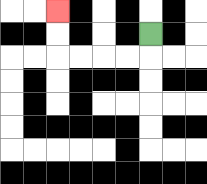{'start': '[6, 1]', 'end': '[2, 0]', 'path_directions': 'D,L,L,L,L,U,U', 'path_coordinates': '[[6, 1], [6, 2], [5, 2], [4, 2], [3, 2], [2, 2], [2, 1], [2, 0]]'}